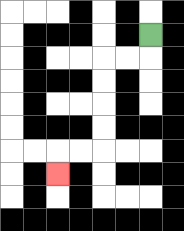{'start': '[6, 1]', 'end': '[2, 7]', 'path_directions': 'D,L,L,D,D,D,D,L,L,D', 'path_coordinates': '[[6, 1], [6, 2], [5, 2], [4, 2], [4, 3], [4, 4], [4, 5], [4, 6], [3, 6], [2, 6], [2, 7]]'}